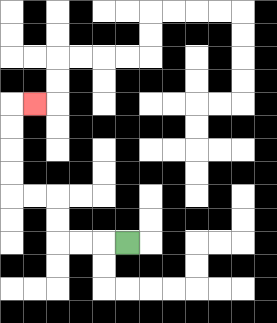{'start': '[5, 10]', 'end': '[1, 4]', 'path_directions': 'L,L,L,U,U,L,L,U,U,U,U,R', 'path_coordinates': '[[5, 10], [4, 10], [3, 10], [2, 10], [2, 9], [2, 8], [1, 8], [0, 8], [0, 7], [0, 6], [0, 5], [0, 4], [1, 4]]'}